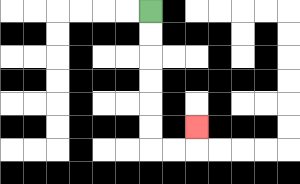{'start': '[6, 0]', 'end': '[8, 5]', 'path_directions': 'D,D,D,D,D,D,R,R,U', 'path_coordinates': '[[6, 0], [6, 1], [6, 2], [6, 3], [6, 4], [6, 5], [6, 6], [7, 6], [8, 6], [8, 5]]'}